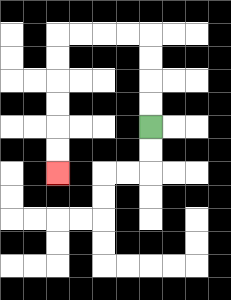{'start': '[6, 5]', 'end': '[2, 7]', 'path_directions': 'U,U,U,U,L,L,L,L,D,D,D,D,D,D', 'path_coordinates': '[[6, 5], [6, 4], [6, 3], [6, 2], [6, 1], [5, 1], [4, 1], [3, 1], [2, 1], [2, 2], [2, 3], [2, 4], [2, 5], [2, 6], [2, 7]]'}